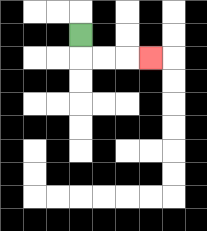{'start': '[3, 1]', 'end': '[6, 2]', 'path_directions': 'D,R,R,R', 'path_coordinates': '[[3, 1], [3, 2], [4, 2], [5, 2], [6, 2]]'}